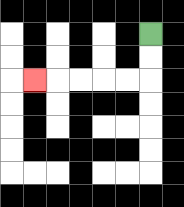{'start': '[6, 1]', 'end': '[1, 3]', 'path_directions': 'D,D,L,L,L,L,L', 'path_coordinates': '[[6, 1], [6, 2], [6, 3], [5, 3], [4, 3], [3, 3], [2, 3], [1, 3]]'}